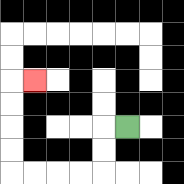{'start': '[5, 5]', 'end': '[1, 3]', 'path_directions': 'L,D,D,L,L,L,L,U,U,U,U,R', 'path_coordinates': '[[5, 5], [4, 5], [4, 6], [4, 7], [3, 7], [2, 7], [1, 7], [0, 7], [0, 6], [0, 5], [0, 4], [0, 3], [1, 3]]'}